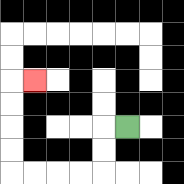{'start': '[5, 5]', 'end': '[1, 3]', 'path_directions': 'L,D,D,L,L,L,L,U,U,U,U,R', 'path_coordinates': '[[5, 5], [4, 5], [4, 6], [4, 7], [3, 7], [2, 7], [1, 7], [0, 7], [0, 6], [0, 5], [0, 4], [0, 3], [1, 3]]'}